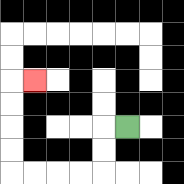{'start': '[5, 5]', 'end': '[1, 3]', 'path_directions': 'L,D,D,L,L,L,L,U,U,U,U,R', 'path_coordinates': '[[5, 5], [4, 5], [4, 6], [4, 7], [3, 7], [2, 7], [1, 7], [0, 7], [0, 6], [0, 5], [0, 4], [0, 3], [1, 3]]'}